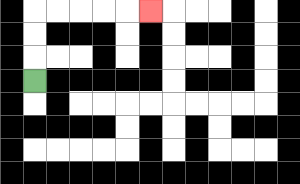{'start': '[1, 3]', 'end': '[6, 0]', 'path_directions': 'U,U,U,R,R,R,R,R', 'path_coordinates': '[[1, 3], [1, 2], [1, 1], [1, 0], [2, 0], [3, 0], [4, 0], [5, 0], [6, 0]]'}